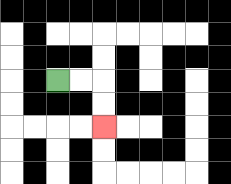{'start': '[2, 3]', 'end': '[4, 5]', 'path_directions': 'R,R,D,D', 'path_coordinates': '[[2, 3], [3, 3], [4, 3], [4, 4], [4, 5]]'}